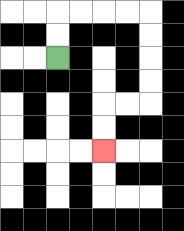{'start': '[2, 2]', 'end': '[4, 6]', 'path_directions': 'U,U,R,R,R,R,D,D,D,D,L,L,D,D', 'path_coordinates': '[[2, 2], [2, 1], [2, 0], [3, 0], [4, 0], [5, 0], [6, 0], [6, 1], [6, 2], [6, 3], [6, 4], [5, 4], [4, 4], [4, 5], [4, 6]]'}